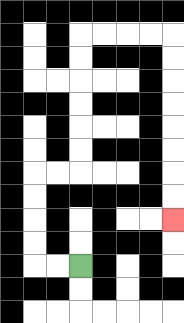{'start': '[3, 11]', 'end': '[7, 9]', 'path_directions': 'L,L,U,U,U,U,R,R,U,U,U,U,U,U,R,R,R,R,D,D,D,D,D,D,D,D', 'path_coordinates': '[[3, 11], [2, 11], [1, 11], [1, 10], [1, 9], [1, 8], [1, 7], [2, 7], [3, 7], [3, 6], [3, 5], [3, 4], [3, 3], [3, 2], [3, 1], [4, 1], [5, 1], [6, 1], [7, 1], [7, 2], [7, 3], [7, 4], [7, 5], [7, 6], [7, 7], [7, 8], [7, 9]]'}